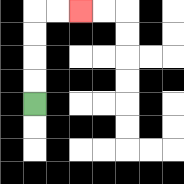{'start': '[1, 4]', 'end': '[3, 0]', 'path_directions': 'U,U,U,U,R,R', 'path_coordinates': '[[1, 4], [1, 3], [1, 2], [1, 1], [1, 0], [2, 0], [3, 0]]'}